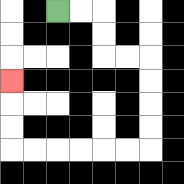{'start': '[2, 0]', 'end': '[0, 3]', 'path_directions': 'R,R,D,D,R,R,D,D,D,D,L,L,L,L,L,L,U,U,U', 'path_coordinates': '[[2, 0], [3, 0], [4, 0], [4, 1], [4, 2], [5, 2], [6, 2], [6, 3], [6, 4], [6, 5], [6, 6], [5, 6], [4, 6], [3, 6], [2, 6], [1, 6], [0, 6], [0, 5], [0, 4], [0, 3]]'}